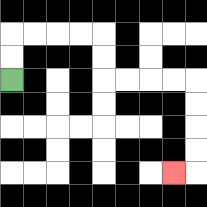{'start': '[0, 3]', 'end': '[7, 7]', 'path_directions': 'U,U,R,R,R,R,D,D,R,R,R,R,D,D,D,D,L', 'path_coordinates': '[[0, 3], [0, 2], [0, 1], [1, 1], [2, 1], [3, 1], [4, 1], [4, 2], [4, 3], [5, 3], [6, 3], [7, 3], [8, 3], [8, 4], [8, 5], [8, 6], [8, 7], [7, 7]]'}